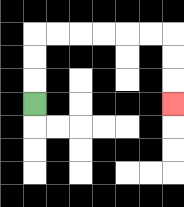{'start': '[1, 4]', 'end': '[7, 4]', 'path_directions': 'U,U,U,R,R,R,R,R,R,D,D,D', 'path_coordinates': '[[1, 4], [1, 3], [1, 2], [1, 1], [2, 1], [3, 1], [4, 1], [5, 1], [6, 1], [7, 1], [7, 2], [7, 3], [7, 4]]'}